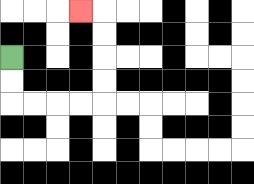{'start': '[0, 2]', 'end': '[3, 0]', 'path_directions': 'D,D,R,R,R,R,U,U,U,U,L', 'path_coordinates': '[[0, 2], [0, 3], [0, 4], [1, 4], [2, 4], [3, 4], [4, 4], [4, 3], [4, 2], [4, 1], [4, 0], [3, 0]]'}